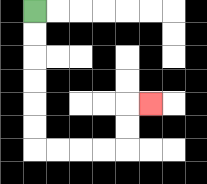{'start': '[1, 0]', 'end': '[6, 4]', 'path_directions': 'D,D,D,D,D,D,R,R,R,R,U,U,R', 'path_coordinates': '[[1, 0], [1, 1], [1, 2], [1, 3], [1, 4], [1, 5], [1, 6], [2, 6], [3, 6], [4, 6], [5, 6], [5, 5], [5, 4], [6, 4]]'}